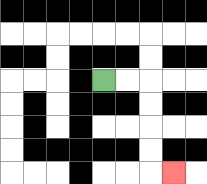{'start': '[4, 3]', 'end': '[7, 7]', 'path_directions': 'R,R,D,D,D,D,R', 'path_coordinates': '[[4, 3], [5, 3], [6, 3], [6, 4], [6, 5], [6, 6], [6, 7], [7, 7]]'}